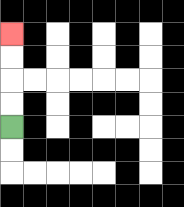{'start': '[0, 5]', 'end': '[0, 1]', 'path_directions': 'U,U,U,U', 'path_coordinates': '[[0, 5], [0, 4], [0, 3], [0, 2], [0, 1]]'}